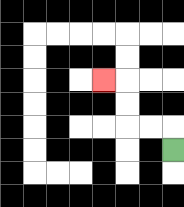{'start': '[7, 6]', 'end': '[4, 3]', 'path_directions': 'U,L,L,U,U,L', 'path_coordinates': '[[7, 6], [7, 5], [6, 5], [5, 5], [5, 4], [5, 3], [4, 3]]'}